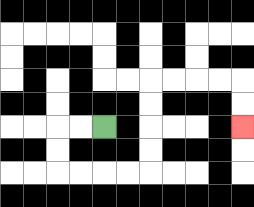{'start': '[4, 5]', 'end': '[10, 5]', 'path_directions': 'L,L,D,D,R,R,R,R,U,U,U,U,R,R,R,R,D,D', 'path_coordinates': '[[4, 5], [3, 5], [2, 5], [2, 6], [2, 7], [3, 7], [4, 7], [5, 7], [6, 7], [6, 6], [6, 5], [6, 4], [6, 3], [7, 3], [8, 3], [9, 3], [10, 3], [10, 4], [10, 5]]'}